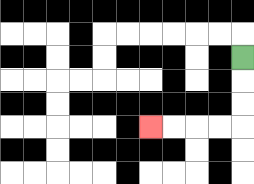{'start': '[10, 2]', 'end': '[6, 5]', 'path_directions': 'D,D,D,L,L,L,L', 'path_coordinates': '[[10, 2], [10, 3], [10, 4], [10, 5], [9, 5], [8, 5], [7, 5], [6, 5]]'}